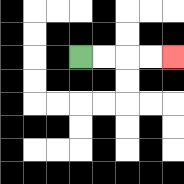{'start': '[3, 2]', 'end': '[7, 2]', 'path_directions': 'R,R,R,R', 'path_coordinates': '[[3, 2], [4, 2], [5, 2], [6, 2], [7, 2]]'}